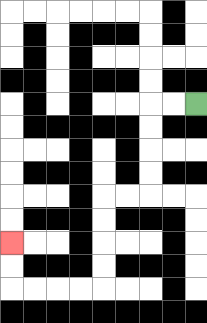{'start': '[8, 4]', 'end': '[0, 10]', 'path_directions': 'L,L,D,D,D,D,L,L,D,D,D,D,L,L,L,L,U,U', 'path_coordinates': '[[8, 4], [7, 4], [6, 4], [6, 5], [6, 6], [6, 7], [6, 8], [5, 8], [4, 8], [4, 9], [4, 10], [4, 11], [4, 12], [3, 12], [2, 12], [1, 12], [0, 12], [0, 11], [0, 10]]'}